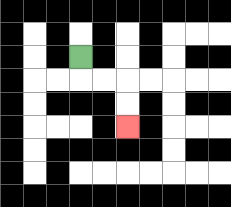{'start': '[3, 2]', 'end': '[5, 5]', 'path_directions': 'D,R,R,D,D', 'path_coordinates': '[[3, 2], [3, 3], [4, 3], [5, 3], [5, 4], [5, 5]]'}